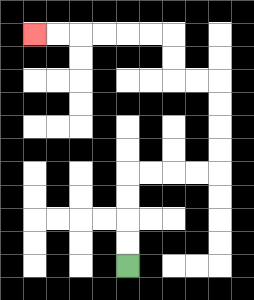{'start': '[5, 11]', 'end': '[1, 1]', 'path_directions': 'U,U,U,U,R,R,R,R,U,U,U,U,L,L,U,U,L,L,L,L,L,L', 'path_coordinates': '[[5, 11], [5, 10], [5, 9], [5, 8], [5, 7], [6, 7], [7, 7], [8, 7], [9, 7], [9, 6], [9, 5], [9, 4], [9, 3], [8, 3], [7, 3], [7, 2], [7, 1], [6, 1], [5, 1], [4, 1], [3, 1], [2, 1], [1, 1]]'}